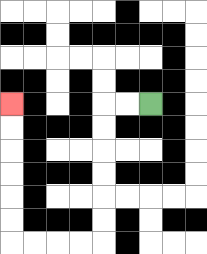{'start': '[6, 4]', 'end': '[0, 4]', 'path_directions': 'L,L,D,D,D,D,D,D,L,L,L,L,U,U,U,U,U,U', 'path_coordinates': '[[6, 4], [5, 4], [4, 4], [4, 5], [4, 6], [4, 7], [4, 8], [4, 9], [4, 10], [3, 10], [2, 10], [1, 10], [0, 10], [0, 9], [0, 8], [0, 7], [0, 6], [0, 5], [0, 4]]'}